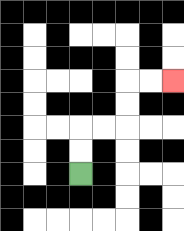{'start': '[3, 7]', 'end': '[7, 3]', 'path_directions': 'U,U,R,R,U,U,R,R', 'path_coordinates': '[[3, 7], [3, 6], [3, 5], [4, 5], [5, 5], [5, 4], [5, 3], [6, 3], [7, 3]]'}